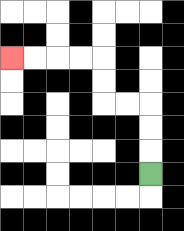{'start': '[6, 7]', 'end': '[0, 2]', 'path_directions': 'U,U,U,L,L,U,U,L,L,L,L', 'path_coordinates': '[[6, 7], [6, 6], [6, 5], [6, 4], [5, 4], [4, 4], [4, 3], [4, 2], [3, 2], [2, 2], [1, 2], [0, 2]]'}